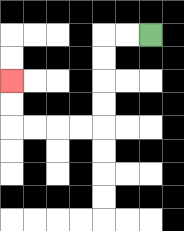{'start': '[6, 1]', 'end': '[0, 3]', 'path_directions': 'L,L,D,D,D,D,L,L,L,L,U,U', 'path_coordinates': '[[6, 1], [5, 1], [4, 1], [4, 2], [4, 3], [4, 4], [4, 5], [3, 5], [2, 5], [1, 5], [0, 5], [0, 4], [0, 3]]'}